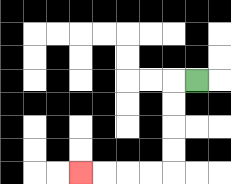{'start': '[8, 3]', 'end': '[3, 7]', 'path_directions': 'L,D,D,D,D,L,L,L,L', 'path_coordinates': '[[8, 3], [7, 3], [7, 4], [7, 5], [7, 6], [7, 7], [6, 7], [5, 7], [4, 7], [3, 7]]'}